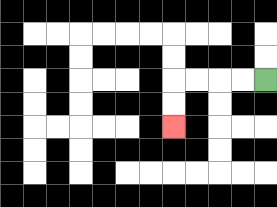{'start': '[11, 3]', 'end': '[7, 5]', 'path_directions': 'L,L,L,L,D,D', 'path_coordinates': '[[11, 3], [10, 3], [9, 3], [8, 3], [7, 3], [7, 4], [7, 5]]'}